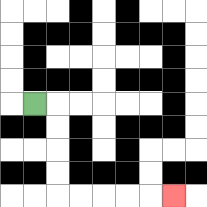{'start': '[1, 4]', 'end': '[7, 8]', 'path_directions': 'R,D,D,D,D,R,R,R,R,R', 'path_coordinates': '[[1, 4], [2, 4], [2, 5], [2, 6], [2, 7], [2, 8], [3, 8], [4, 8], [5, 8], [6, 8], [7, 8]]'}